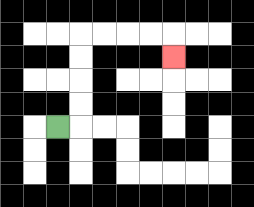{'start': '[2, 5]', 'end': '[7, 2]', 'path_directions': 'R,U,U,U,U,R,R,R,R,D', 'path_coordinates': '[[2, 5], [3, 5], [3, 4], [3, 3], [3, 2], [3, 1], [4, 1], [5, 1], [6, 1], [7, 1], [7, 2]]'}